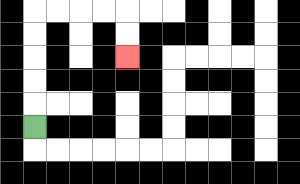{'start': '[1, 5]', 'end': '[5, 2]', 'path_directions': 'U,U,U,U,U,R,R,R,R,D,D', 'path_coordinates': '[[1, 5], [1, 4], [1, 3], [1, 2], [1, 1], [1, 0], [2, 0], [3, 0], [4, 0], [5, 0], [5, 1], [5, 2]]'}